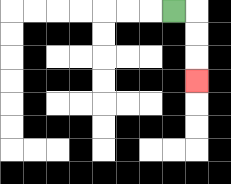{'start': '[7, 0]', 'end': '[8, 3]', 'path_directions': 'R,D,D,D', 'path_coordinates': '[[7, 0], [8, 0], [8, 1], [8, 2], [8, 3]]'}